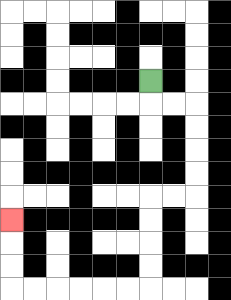{'start': '[6, 3]', 'end': '[0, 9]', 'path_directions': 'D,R,R,D,D,D,D,L,L,D,D,D,D,L,L,L,L,L,L,U,U,U', 'path_coordinates': '[[6, 3], [6, 4], [7, 4], [8, 4], [8, 5], [8, 6], [8, 7], [8, 8], [7, 8], [6, 8], [6, 9], [6, 10], [6, 11], [6, 12], [5, 12], [4, 12], [3, 12], [2, 12], [1, 12], [0, 12], [0, 11], [0, 10], [0, 9]]'}